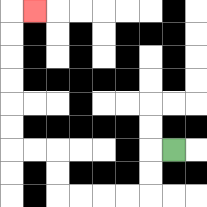{'start': '[7, 6]', 'end': '[1, 0]', 'path_directions': 'L,D,D,L,L,L,L,U,U,L,L,U,U,U,U,U,U,R', 'path_coordinates': '[[7, 6], [6, 6], [6, 7], [6, 8], [5, 8], [4, 8], [3, 8], [2, 8], [2, 7], [2, 6], [1, 6], [0, 6], [0, 5], [0, 4], [0, 3], [0, 2], [0, 1], [0, 0], [1, 0]]'}